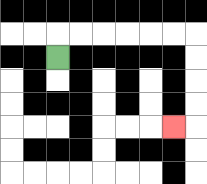{'start': '[2, 2]', 'end': '[7, 5]', 'path_directions': 'U,R,R,R,R,R,R,D,D,D,D,L', 'path_coordinates': '[[2, 2], [2, 1], [3, 1], [4, 1], [5, 1], [6, 1], [7, 1], [8, 1], [8, 2], [8, 3], [8, 4], [8, 5], [7, 5]]'}